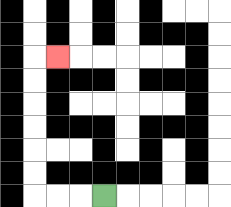{'start': '[4, 8]', 'end': '[2, 2]', 'path_directions': 'L,L,L,U,U,U,U,U,U,R', 'path_coordinates': '[[4, 8], [3, 8], [2, 8], [1, 8], [1, 7], [1, 6], [1, 5], [1, 4], [1, 3], [1, 2], [2, 2]]'}